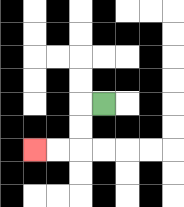{'start': '[4, 4]', 'end': '[1, 6]', 'path_directions': 'L,D,D,L,L', 'path_coordinates': '[[4, 4], [3, 4], [3, 5], [3, 6], [2, 6], [1, 6]]'}